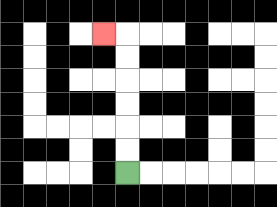{'start': '[5, 7]', 'end': '[4, 1]', 'path_directions': 'U,U,U,U,U,U,L', 'path_coordinates': '[[5, 7], [5, 6], [5, 5], [5, 4], [5, 3], [5, 2], [5, 1], [4, 1]]'}